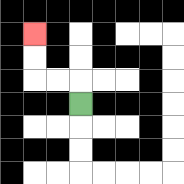{'start': '[3, 4]', 'end': '[1, 1]', 'path_directions': 'U,L,L,U,U', 'path_coordinates': '[[3, 4], [3, 3], [2, 3], [1, 3], [1, 2], [1, 1]]'}